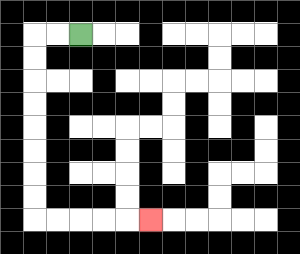{'start': '[3, 1]', 'end': '[6, 9]', 'path_directions': 'L,L,D,D,D,D,D,D,D,D,R,R,R,R,R', 'path_coordinates': '[[3, 1], [2, 1], [1, 1], [1, 2], [1, 3], [1, 4], [1, 5], [1, 6], [1, 7], [1, 8], [1, 9], [2, 9], [3, 9], [4, 9], [5, 9], [6, 9]]'}